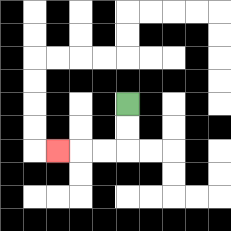{'start': '[5, 4]', 'end': '[2, 6]', 'path_directions': 'D,D,L,L,L', 'path_coordinates': '[[5, 4], [5, 5], [5, 6], [4, 6], [3, 6], [2, 6]]'}